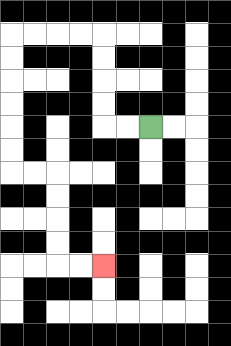{'start': '[6, 5]', 'end': '[4, 11]', 'path_directions': 'L,L,U,U,U,U,L,L,L,L,D,D,D,D,D,D,R,R,D,D,D,D,R,R', 'path_coordinates': '[[6, 5], [5, 5], [4, 5], [4, 4], [4, 3], [4, 2], [4, 1], [3, 1], [2, 1], [1, 1], [0, 1], [0, 2], [0, 3], [0, 4], [0, 5], [0, 6], [0, 7], [1, 7], [2, 7], [2, 8], [2, 9], [2, 10], [2, 11], [3, 11], [4, 11]]'}